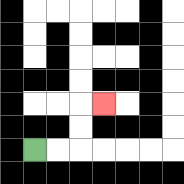{'start': '[1, 6]', 'end': '[4, 4]', 'path_directions': 'R,R,U,U,R', 'path_coordinates': '[[1, 6], [2, 6], [3, 6], [3, 5], [3, 4], [4, 4]]'}